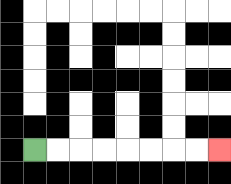{'start': '[1, 6]', 'end': '[9, 6]', 'path_directions': 'R,R,R,R,R,R,R,R', 'path_coordinates': '[[1, 6], [2, 6], [3, 6], [4, 6], [5, 6], [6, 6], [7, 6], [8, 6], [9, 6]]'}